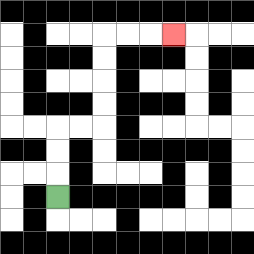{'start': '[2, 8]', 'end': '[7, 1]', 'path_directions': 'U,U,U,R,R,U,U,U,U,R,R,R', 'path_coordinates': '[[2, 8], [2, 7], [2, 6], [2, 5], [3, 5], [4, 5], [4, 4], [4, 3], [4, 2], [4, 1], [5, 1], [6, 1], [7, 1]]'}